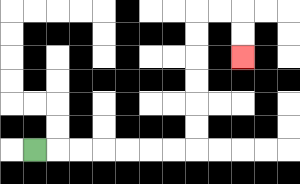{'start': '[1, 6]', 'end': '[10, 2]', 'path_directions': 'R,R,R,R,R,R,R,U,U,U,U,U,U,R,R,D,D', 'path_coordinates': '[[1, 6], [2, 6], [3, 6], [4, 6], [5, 6], [6, 6], [7, 6], [8, 6], [8, 5], [8, 4], [8, 3], [8, 2], [8, 1], [8, 0], [9, 0], [10, 0], [10, 1], [10, 2]]'}